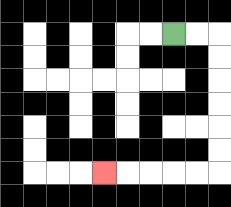{'start': '[7, 1]', 'end': '[4, 7]', 'path_directions': 'R,R,D,D,D,D,D,D,L,L,L,L,L', 'path_coordinates': '[[7, 1], [8, 1], [9, 1], [9, 2], [9, 3], [9, 4], [9, 5], [9, 6], [9, 7], [8, 7], [7, 7], [6, 7], [5, 7], [4, 7]]'}